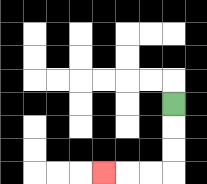{'start': '[7, 4]', 'end': '[4, 7]', 'path_directions': 'D,D,D,L,L,L', 'path_coordinates': '[[7, 4], [7, 5], [7, 6], [7, 7], [6, 7], [5, 7], [4, 7]]'}